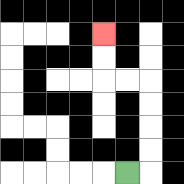{'start': '[5, 7]', 'end': '[4, 1]', 'path_directions': 'R,U,U,U,U,L,L,U,U', 'path_coordinates': '[[5, 7], [6, 7], [6, 6], [6, 5], [6, 4], [6, 3], [5, 3], [4, 3], [4, 2], [4, 1]]'}